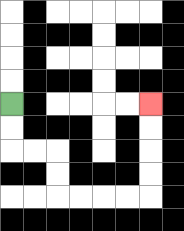{'start': '[0, 4]', 'end': '[6, 4]', 'path_directions': 'D,D,R,R,D,D,R,R,R,R,U,U,U,U', 'path_coordinates': '[[0, 4], [0, 5], [0, 6], [1, 6], [2, 6], [2, 7], [2, 8], [3, 8], [4, 8], [5, 8], [6, 8], [6, 7], [6, 6], [6, 5], [6, 4]]'}